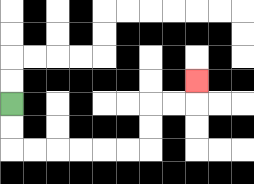{'start': '[0, 4]', 'end': '[8, 3]', 'path_directions': 'D,D,R,R,R,R,R,R,U,U,R,R,U', 'path_coordinates': '[[0, 4], [0, 5], [0, 6], [1, 6], [2, 6], [3, 6], [4, 6], [5, 6], [6, 6], [6, 5], [6, 4], [7, 4], [8, 4], [8, 3]]'}